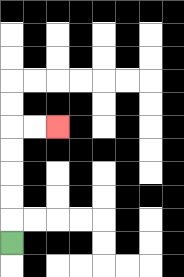{'start': '[0, 10]', 'end': '[2, 5]', 'path_directions': 'U,U,U,U,U,R,R', 'path_coordinates': '[[0, 10], [0, 9], [0, 8], [0, 7], [0, 6], [0, 5], [1, 5], [2, 5]]'}